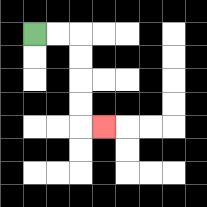{'start': '[1, 1]', 'end': '[4, 5]', 'path_directions': 'R,R,D,D,D,D,R', 'path_coordinates': '[[1, 1], [2, 1], [3, 1], [3, 2], [3, 3], [3, 4], [3, 5], [4, 5]]'}